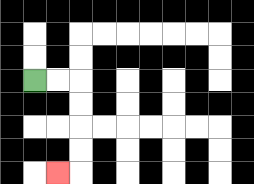{'start': '[1, 3]', 'end': '[2, 7]', 'path_directions': 'R,R,D,D,D,D,L', 'path_coordinates': '[[1, 3], [2, 3], [3, 3], [3, 4], [3, 5], [3, 6], [3, 7], [2, 7]]'}